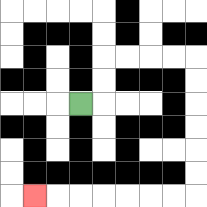{'start': '[3, 4]', 'end': '[1, 8]', 'path_directions': 'R,U,U,R,R,R,R,D,D,D,D,D,D,L,L,L,L,L,L,L', 'path_coordinates': '[[3, 4], [4, 4], [4, 3], [4, 2], [5, 2], [6, 2], [7, 2], [8, 2], [8, 3], [8, 4], [8, 5], [8, 6], [8, 7], [8, 8], [7, 8], [6, 8], [5, 8], [4, 8], [3, 8], [2, 8], [1, 8]]'}